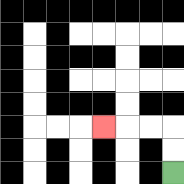{'start': '[7, 7]', 'end': '[4, 5]', 'path_directions': 'U,U,L,L,L', 'path_coordinates': '[[7, 7], [7, 6], [7, 5], [6, 5], [5, 5], [4, 5]]'}